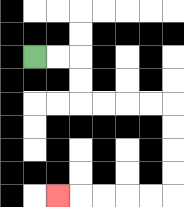{'start': '[1, 2]', 'end': '[2, 8]', 'path_directions': 'R,R,D,D,R,R,R,R,D,D,D,D,L,L,L,L,L', 'path_coordinates': '[[1, 2], [2, 2], [3, 2], [3, 3], [3, 4], [4, 4], [5, 4], [6, 4], [7, 4], [7, 5], [7, 6], [7, 7], [7, 8], [6, 8], [5, 8], [4, 8], [3, 8], [2, 8]]'}